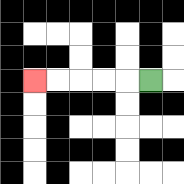{'start': '[6, 3]', 'end': '[1, 3]', 'path_directions': 'L,L,L,L,L', 'path_coordinates': '[[6, 3], [5, 3], [4, 3], [3, 3], [2, 3], [1, 3]]'}